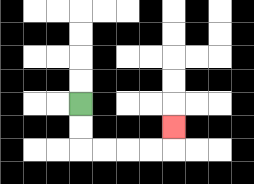{'start': '[3, 4]', 'end': '[7, 5]', 'path_directions': 'D,D,R,R,R,R,U', 'path_coordinates': '[[3, 4], [3, 5], [3, 6], [4, 6], [5, 6], [6, 6], [7, 6], [7, 5]]'}